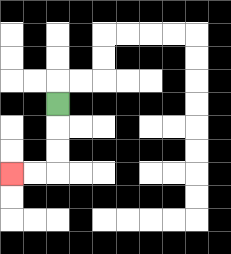{'start': '[2, 4]', 'end': '[0, 7]', 'path_directions': 'D,D,D,L,L', 'path_coordinates': '[[2, 4], [2, 5], [2, 6], [2, 7], [1, 7], [0, 7]]'}